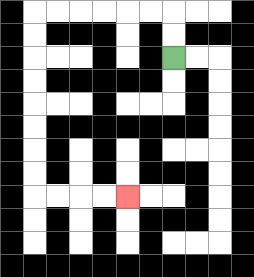{'start': '[7, 2]', 'end': '[5, 8]', 'path_directions': 'U,U,L,L,L,L,L,L,D,D,D,D,D,D,D,D,R,R,R,R', 'path_coordinates': '[[7, 2], [7, 1], [7, 0], [6, 0], [5, 0], [4, 0], [3, 0], [2, 0], [1, 0], [1, 1], [1, 2], [1, 3], [1, 4], [1, 5], [1, 6], [1, 7], [1, 8], [2, 8], [3, 8], [4, 8], [5, 8]]'}